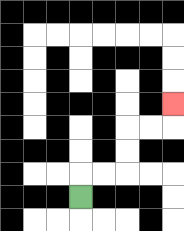{'start': '[3, 8]', 'end': '[7, 4]', 'path_directions': 'U,R,R,U,U,R,R,U', 'path_coordinates': '[[3, 8], [3, 7], [4, 7], [5, 7], [5, 6], [5, 5], [6, 5], [7, 5], [7, 4]]'}